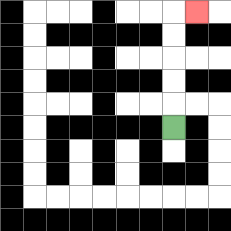{'start': '[7, 5]', 'end': '[8, 0]', 'path_directions': 'U,U,U,U,U,R', 'path_coordinates': '[[7, 5], [7, 4], [7, 3], [7, 2], [7, 1], [7, 0], [8, 0]]'}